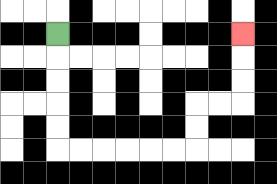{'start': '[2, 1]', 'end': '[10, 1]', 'path_directions': 'D,D,D,D,D,R,R,R,R,R,R,U,U,R,R,U,U,U', 'path_coordinates': '[[2, 1], [2, 2], [2, 3], [2, 4], [2, 5], [2, 6], [3, 6], [4, 6], [5, 6], [6, 6], [7, 6], [8, 6], [8, 5], [8, 4], [9, 4], [10, 4], [10, 3], [10, 2], [10, 1]]'}